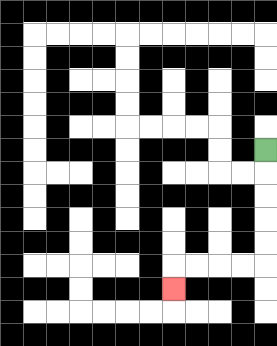{'start': '[11, 6]', 'end': '[7, 12]', 'path_directions': 'D,D,D,D,D,L,L,L,L,D', 'path_coordinates': '[[11, 6], [11, 7], [11, 8], [11, 9], [11, 10], [11, 11], [10, 11], [9, 11], [8, 11], [7, 11], [7, 12]]'}